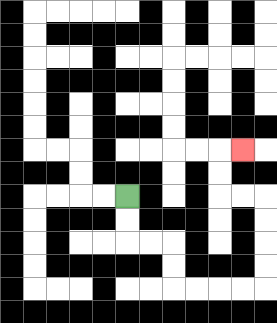{'start': '[5, 8]', 'end': '[10, 6]', 'path_directions': 'D,D,R,R,D,D,R,R,R,R,U,U,U,U,L,L,U,U,R', 'path_coordinates': '[[5, 8], [5, 9], [5, 10], [6, 10], [7, 10], [7, 11], [7, 12], [8, 12], [9, 12], [10, 12], [11, 12], [11, 11], [11, 10], [11, 9], [11, 8], [10, 8], [9, 8], [9, 7], [9, 6], [10, 6]]'}